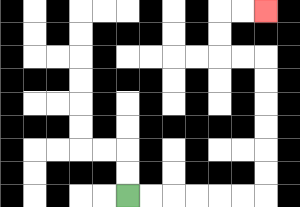{'start': '[5, 8]', 'end': '[11, 0]', 'path_directions': 'R,R,R,R,R,R,U,U,U,U,U,U,L,L,U,U,R,R', 'path_coordinates': '[[5, 8], [6, 8], [7, 8], [8, 8], [9, 8], [10, 8], [11, 8], [11, 7], [11, 6], [11, 5], [11, 4], [11, 3], [11, 2], [10, 2], [9, 2], [9, 1], [9, 0], [10, 0], [11, 0]]'}